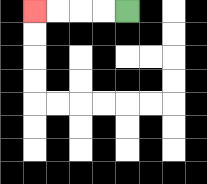{'start': '[5, 0]', 'end': '[1, 0]', 'path_directions': 'L,L,L,L', 'path_coordinates': '[[5, 0], [4, 0], [3, 0], [2, 0], [1, 0]]'}